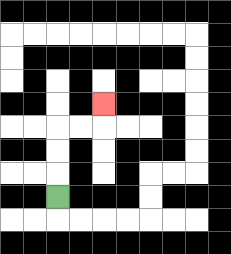{'start': '[2, 8]', 'end': '[4, 4]', 'path_directions': 'U,U,U,R,R,U', 'path_coordinates': '[[2, 8], [2, 7], [2, 6], [2, 5], [3, 5], [4, 5], [4, 4]]'}